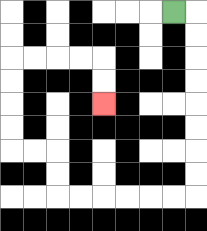{'start': '[7, 0]', 'end': '[4, 4]', 'path_directions': 'R,D,D,D,D,D,D,D,D,L,L,L,L,L,L,U,U,L,L,U,U,U,U,R,R,R,R,D,D', 'path_coordinates': '[[7, 0], [8, 0], [8, 1], [8, 2], [8, 3], [8, 4], [8, 5], [8, 6], [8, 7], [8, 8], [7, 8], [6, 8], [5, 8], [4, 8], [3, 8], [2, 8], [2, 7], [2, 6], [1, 6], [0, 6], [0, 5], [0, 4], [0, 3], [0, 2], [1, 2], [2, 2], [3, 2], [4, 2], [4, 3], [4, 4]]'}